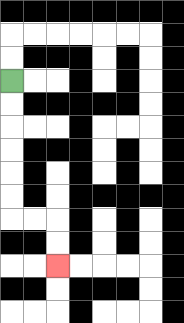{'start': '[0, 3]', 'end': '[2, 11]', 'path_directions': 'D,D,D,D,D,D,R,R,D,D', 'path_coordinates': '[[0, 3], [0, 4], [0, 5], [0, 6], [0, 7], [0, 8], [0, 9], [1, 9], [2, 9], [2, 10], [2, 11]]'}